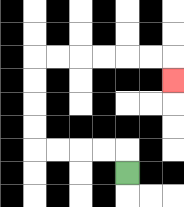{'start': '[5, 7]', 'end': '[7, 3]', 'path_directions': 'U,L,L,L,L,U,U,U,U,R,R,R,R,R,R,D', 'path_coordinates': '[[5, 7], [5, 6], [4, 6], [3, 6], [2, 6], [1, 6], [1, 5], [1, 4], [1, 3], [1, 2], [2, 2], [3, 2], [4, 2], [5, 2], [6, 2], [7, 2], [7, 3]]'}